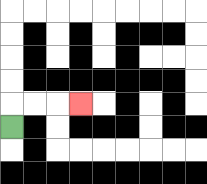{'start': '[0, 5]', 'end': '[3, 4]', 'path_directions': 'U,R,R,R', 'path_coordinates': '[[0, 5], [0, 4], [1, 4], [2, 4], [3, 4]]'}